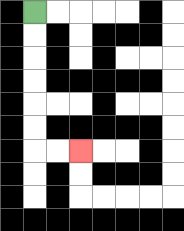{'start': '[1, 0]', 'end': '[3, 6]', 'path_directions': 'D,D,D,D,D,D,R,R', 'path_coordinates': '[[1, 0], [1, 1], [1, 2], [1, 3], [1, 4], [1, 5], [1, 6], [2, 6], [3, 6]]'}